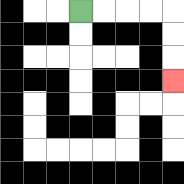{'start': '[3, 0]', 'end': '[7, 3]', 'path_directions': 'R,R,R,R,D,D,D', 'path_coordinates': '[[3, 0], [4, 0], [5, 0], [6, 0], [7, 0], [7, 1], [7, 2], [7, 3]]'}